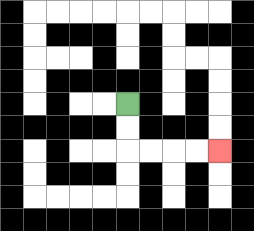{'start': '[5, 4]', 'end': '[9, 6]', 'path_directions': 'D,D,R,R,R,R', 'path_coordinates': '[[5, 4], [5, 5], [5, 6], [6, 6], [7, 6], [8, 6], [9, 6]]'}